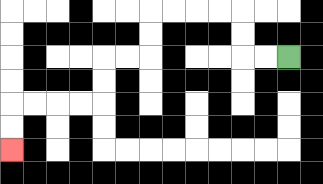{'start': '[12, 2]', 'end': '[0, 6]', 'path_directions': 'L,L,U,U,L,L,L,L,D,D,L,L,D,D,L,L,L,L,D,D', 'path_coordinates': '[[12, 2], [11, 2], [10, 2], [10, 1], [10, 0], [9, 0], [8, 0], [7, 0], [6, 0], [6, 1], [6, 2], [5, 2], [4, 2], [4, 3], [4, 4], [3, 4], [2, 4], [1, 4], [0, 4], [0, 5], [0, 6]]'}